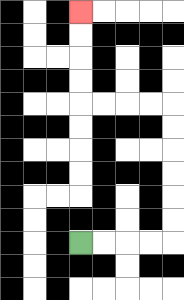{'start': '[3, 10]', 'end': '[3, 0]', 'path_directions': 'R,R,R,R,U,U,U,U,U,U,L,L,L,L,U,U,U,U', 'path_coordinates': '[[3, 10], [4, 10], [5, 10], [6, 10], [7, 10], [7, 9], [7, 8], [7, 7], [7, 6], [7, 5], [7, 4], [6, 4], [5, 4], [4, 4], [3, 4], [3, 3], [3, 2], [3, 1], [3, 0]]'}